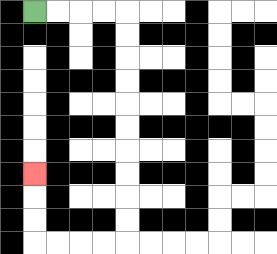{'start': '[1, 0]', 'end': '[1, 7]', 'path_directions': 'R,R,R,R,D,D,D,D,D,D,D,D,D,D,L,L,L,L,U,U,U', 'path_coordinates': '[[1, 0], [2, 0], [3, 0], [4, 0], [5, 0], [5, 1], [5, 2], [5, 3], [5, 4], [5, 5], [5, 6], [5, 7], [5, 8], [5, 9], [5, 10], [4, 10], [3, 10], [2, 10], [1, 10], [1, 9], [1, 8], [1, 7]]'}